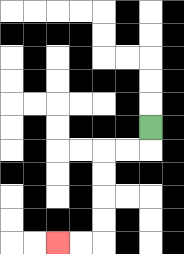{'start': '[6, 5]', 'end': '[2, 10]', 'path_directions': 'D,L,L,D,D,D,D,L,L', 'path_coordinates': '[[6, 5], [6, 6], [5, 6], [4, 6], [4, 7], [4, 8], [4, 9], [4, 10], [3, 10], [2, 10]]'}